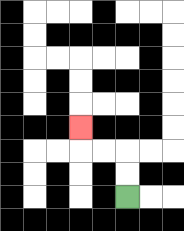{'start': '[5, 8]', 'end': '[3, 5]', 'path_directions': 'U,U,L,L,U', 'path_coordinates': '[[5, 8], [5, 7], [5, 6], [4, 6], [3, 6], [3, 5]]'}